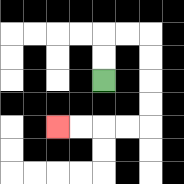{'start': '[4, 3]', 'end': '[2, 5]', 'path_directions': 'U,U,R,R,D,D,D,D,L,L,L,L', 'path_coordinates': '[[4, 3], [4, 2], [4, 1], [5, 1], [6, 1], [6, 2], [6, 3], [6, 4], [6, 5], [5, 5], [4, 5], [3, 5], [2, 5]]'}